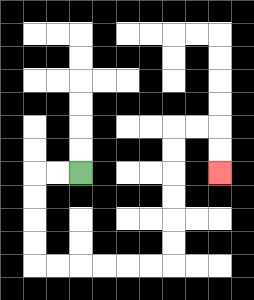{'start': '[3, 7]', 'end': '[9, 7]', 'path_directions': 'L,L,D,D,D,D,R,R,R,R,R,R,U,U,U,U,U,U,R,R,D,D', 'path_coordinates': '[[3, 7], [2, 7], [1, 7], [1, 8], [1, 9], [1, 10], [1, 11], [2, 11], [3, 11], [4, 11], [5, 11], [6, 11], [7, 11], [7, 10], [7, 9], [7, 8], [7, 7], [7, 6], [7, 5], [8, 5], [9, 5], [9, 6], [9, 7]]'}